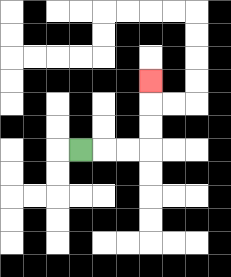{'start': '[3, 6]', 'end': '[6, 3]', 'path_directions': 'R,R,R,U,U,U', 'path_coordinates': '[[3, 6], [4, 6], [5, 6], [6, 6], [6, 5], [6, 4], [6, 3]]'}